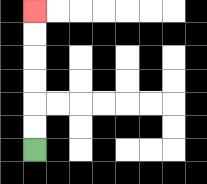{'start': '[1, 6]', 'end': '[1, 0]', 'path_directions': 'U,U,U,U,U,U', 'path_coordinates': '[[1, 6], [1, 5], [1, 4], [1, 3], [1, 2], [1, 1], [1, 0]]'}